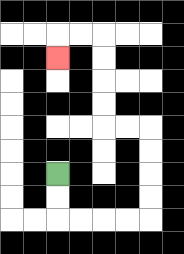{'start': '[2, 7]', 'end': '[2, 2]', 'path_directions': 'D,D,R,R,R,R,U,U,U,U,L,L,U,U,U,U,L,L,D', 'path_coordinates': '[[2, 7], [2, 8], [2, 9], [3, 9], [4, 9], [5, 9], [6, 9], [6, 8], [6, 7], [6, 6], [6, 5], [5, 5], [4, 5], [4, 4], [4, 3], [4, 2], [4, 1], [3, 1], [2, 1], [2, 2]]'}